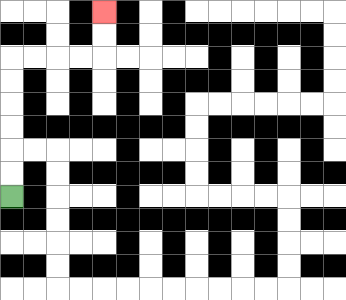{'start': '[0, 8]', 'end': '[4, 0]', 'path_directions': 'U,U,U,U,U,U,R,R,R,R,U,U', 'path_coordinates': '[[0, 8], [0, 7], [0, 6], [0, 5], [0, 4], [0, 3], [0, 2], [1, 2], [2, 2], [3, 2], [4, 2], [4, 1], [4, 0]]'}